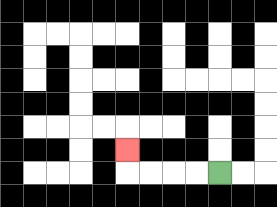{'start': '[9, 7]', 'end': '[5, 6]', 'path_directions': 'L,L,L,L,U', 'path_coordinates': '[[9, 7], [8, 7], [7, 7], [6, 7], [5, 7], [5, 6]]'}